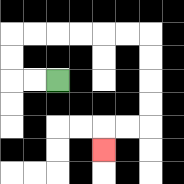{'start': '[2, 3]', 'end': '[4, 6]', 'path_directions': 'L,L,U,U,R,R,R,R,R,R,D,D,D,D,L,L,D', 'path_coordinates': '[[2, 3], [1, 3], [0, 3], [0, 2], [0, 1], [1, 1], [2, 1], [3, 1], [4, 1], [5, 1], [6, 1], [6, 2], [6, 3], [6, 4], [6, 5], [5, 5], [4, 5], [4, 6]]'}